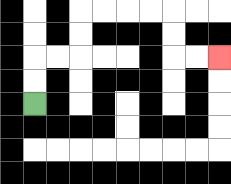{'start': '[1, 4]', 'end': '[9, 2]', 'path_directions': 'U,U,R,R,U,U,R,R,R,R,D,D,R,R', 'path_coordinates': '[[1, 4], [1, 3], [1, 2], [2, 2], [3, 2], [3, 1], [3, 0], [4, 0], [5, 0], [6, 0], [7, 0], [7, 1], [7, 2], [8, 2], [9, 2]]'}